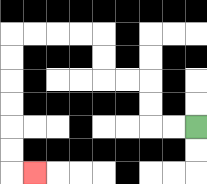{'start': '[8, 5]', 'end': '[1, 7]', 'path_directions': 'L,L,U,U,L,L,U,U,L,L,L,L,D,D,D,D,D,D,R', 'path_coordinates': '[[8, 5], [7, 5], [6, 5], [6, 4], [6, 3], [5, 3], [4, 3], [4, 2], [4, 1], [3, 1], [2, 1], [1, 1], [0, 1], [0, 2], [0, 3], [0, 4], [0, 5], [0, 6], [0, 7], [1, 7]]'}